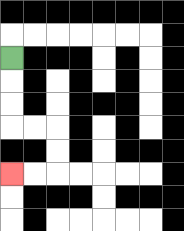{'start': '[0, 2]', 'end': '[0, 7]', 'path_directions': 'D,D,D,R,R,D,D,L,L', 'path_coordinates': '[[0, 2], [0, 3], [0, 4], [0, 5], [1, 5], [2, 5], [2, 6], [2, 7], [1, 7], [0, 7]]'}